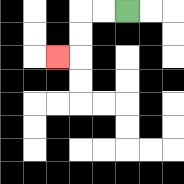{'start': '[5, 0]', 'end': '[2, 2]', 'path_directions': 'L,L,D,D,L', 'path_coordinates': '[[5, 0], [4, 0], [3, 0], [3, 1], [3, 2], [2, 2]]'}